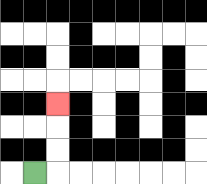{'start': '[1, 7]', 'end': '[2, 4]', 'path_directions': 'R,U,U,U', 'path_coordinates': '[[1, 7], [2, 7], [2, 6], [2, 5], [2, 4]]'}